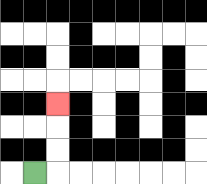{'start': '[1, 7]', 'end': '[2, 4]', 'path_directions': 'R,U,U,U', 'path_coordinates': '[[1, 7], [2, 7], [2, 6], [2, 5], [2, 4]]'}